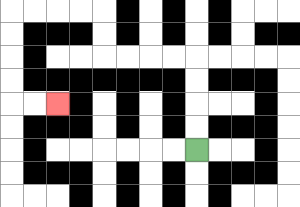{'start': '[8, 6]', 'end': '[2, 4]', 'path_directions': 'U,U,U,U,L,L,L,L,U,U,L,L,L,L,D,D,D,D,R,R', 'path_coordinates': '[[8, 6], [8, 5], [8, 4], [8, 3], [8, 2], [7, 2], [6, 2], [5, 2], [4, 2], [4, 1], [4, 0], [3, 0], [2, 0], [1, 0], [0, 0], [0, 1], [0, 2], [0, 3], [0, 4], [1, 4], [2, 4]]'}